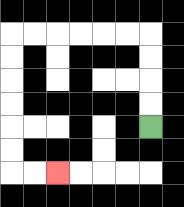{'start': '[6, 5]', 'end': '[2, 7]', 'path_directions': 'U,U,U,U,L,L,L,L,L,L,D,D,D,D,D,D,R,R', 'path_coordinates': '[[6, 5], [6, 4], [6, 3], [6, 2], [6, 1], [5, 1], [4, 1], [3, 1], [2, 1], [1, 1], [0, 1], [0, 2], [0, 3], [0, 4], [0, 5], [0, 6], [0, 7], [1, 7], [2, 7]]'}